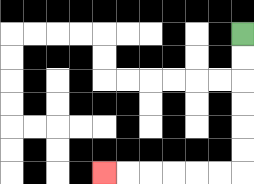{'start': '[10, 1]', 'end': '[4, 7]', 'path_directions': 'D,D,D,D,D,D,L,L,L,L,L,L', 'path_coordinates': '[[10, 1], [10, 2], [10, 3], [10, 4], [10, 5], [10, 6], [10, 7], [9, 7], [8, 7], [7, 7], [6, 7], [5, 7], [4, 7]]'}